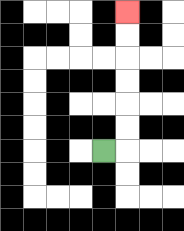{'start': '[4, 6]', 'end': '[5, 0]', 'path_directions': 'R,U,U,U,U,U,U', 'path_coordinates': '[[4, 6], [5, 6], [5, 5], [5, 4], [5, 3], [5, 2], [5, 1], [5, 0]]'}